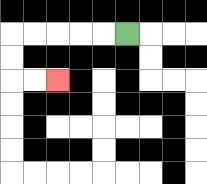{'start': '[5, 1]', 'end': '[2, 3]', 'path_directions': 'L,L,L,L,L,D,D,R,R', 'path_coordinates': '[[5, 1], [4, 1], [3, 1], [2, 1], [1, 1], [0, 1], [0, 2], [0, 3], [1, 3], [2, 3]]'}